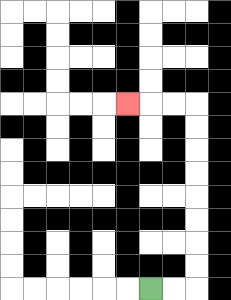{'start': '[6, 12]', 'end': '[5, 4]', 'path_directions': 'R,R,U,U,U,U,U,U,U,U,L,L,L', 'path_coordinates': '[[6, 12], [7, 12], [8, 12], [8, 11], [8, 10], [8, 9], [8, 8], [8, 7], [8, 6], [8, 5], [8, 4], [7, 4], [6, 4], [5, 4]]'}